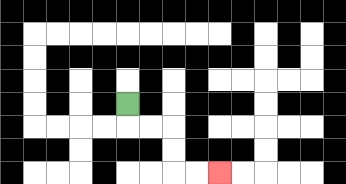{'start': '[5, 4]', 'end': '[9, 7]', 'path_directions': 'D,R,R,D,D,R,R', 'path_coordinates': '[[5, 4], [5, 5], [6, 5], [7, 5], [7, 6], [7, 7], [8, 7], [9, 7]]'}